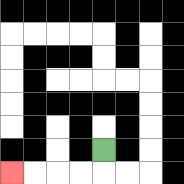{'start': '[4, 6]', 'end': '[0, 7]', 'path_directions': 'D,L,L,L,L', 'path_coordinates': '[[4, 6], [4, 7], [3, 7], [2, 7], [1, 7], [0, 7]]'}